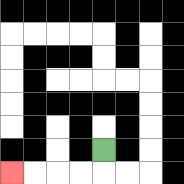{'start': '[4, 6]', 'end': '[0, 7]', 'path_directions': 'D,L,L,L,L', 'path_coordinates': '[[4, 6], [4, 7], [3, 7], [2, 7], [1, 7], [0, 7]]'}